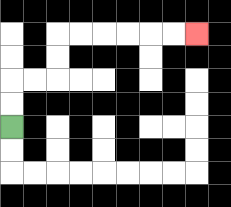{'start': '[0, 5]', 'end': '[8, 1]', 'path_directions': 'U,U,R,R,U,U,R,R,R,R,R,R', 'path_coordinates': '[[0, 5], [0, 4], [0, 3], [1, 3], [2, 3], [2, 2], [2, 1], [3, 1], [4, 1], [5, 1], [6, 1], [7, 1], [8, 1]]'}